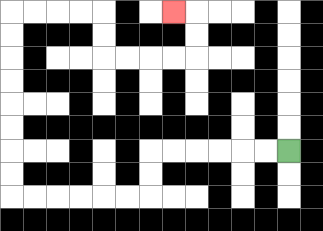{'start': '[12, 6]', 'end': '[7, 0]', 'path_directions': 'L,L,L,L,L,L,D,D,L,L,L,L,L,L,U,U,U,U,U,U,U,U,R,R,R,R,D,D,R,R,R,R,U,U,L', 'path_coordinates': '[[12, 6], [11, 6], [10, 6], [9, 6], [8, 6], [7, 6], [6, 6], [6, 7], [6, 8], [5, 8], [4, 8], [3, 8], [2, 8], [1, 8], [0, 8], [0, 7], [0, 6], [0, 5], [0, 4], [0, 3], [0, 2], [0, 1], [0, 0], [1, 0], [2, 0], [3, 0], [4, 0], [4, 1], [4, 2], [5, 2], [6, 2], [7, 2], [8, 2], [8, 1], [8, 0], [7, 0]]'}